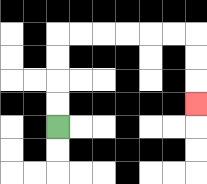{'start': '[2, 5]', 'end': '[8, 4]', 'path_directions': 'U,U,U,U,R,R,R,R,R,R,D,D,D', 'path_coordinates': '[[2, 5], [2, 4], [2, 3], [2, 2], [2, 1], [3, 1], [4, 1], [5, 1], [6, 1], [7, 1], [8, 1], [8, 2], [8, 3], [8, 4]]'}